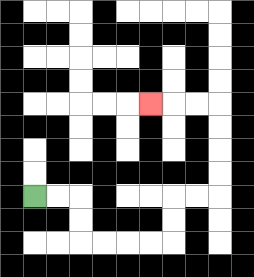{'start': '[1, 8]', 'end': '[6, 4]', 'path_directions': 'R,R,D,D,R,R,R,R,U,U,R,R,U,U,U,U,L,L,L', 'path_coordinates': '[[1, 8], [2, 8], [3, 8], [3, 9], [3, 10], [4, 10], [5, 10], [6, 10], [7, 10], [7, 9], [7, 8], [8, 8], [9, 8], [9, 7], [9, 6], [9, 5], [9, 4], [8, 4], [7, 4], [6, 4]]'}